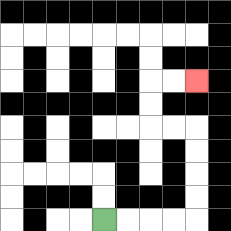{'start': '[4, 9]', 'end': '[8, 3]', 'path_directions': 'R,R,R,R,U,U,U,U,L,L,U,U,R,R', 'path_coordinates': '[[4, 9], [5, 9], [6, 9], [7, 9], [8, 9], [8, 8], [8, 7], [8, 6], [8, 5], [7, 5], [6, 5], [6, 4], [6, 3], [7, 3], [8, 3]]'}